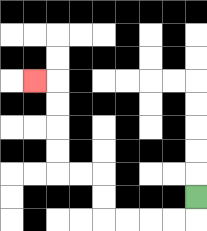{'start': '[8, 8]', 'end': '[1, 3]', 'path_directions': 'D,L,L,L,L,U,U,L,L,U,U,U,U,L', 'path_coordinates': '[[8, 8], [8, 9], [7, 9], [6, 9], [5, 9], [4, 9], [4, 8], [4, 7], [3, 7], [2, 7], [2, 6], [2, 5], [2, 4], [2, 3], [1, 3]]'}